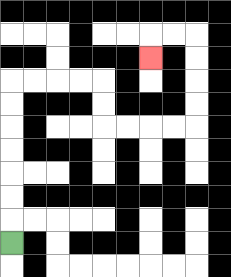{'start': '[0, 10]', 'end': '[6, 2]', 'path_directions': 'U,U,U,U,U,U,U,R,R,R,R,D,D,R,R,R,R,U,U,U,U,L,L,D', 'path_coordinates': '[[0, 10], [0, 9], [0, 8], [0, 7], [0, 6], [0, 5], [0, 4], [0, 3], [1, 3], [2, 3], [3, 3], [4, 3], [4, 4], [4, 5], [5, 5], [6, 5], [7, 5], [8, 5], [8, 4], [8, 3], [8, 2], [8, 1], [7, 1], [6, 1], [6, 2]]'}